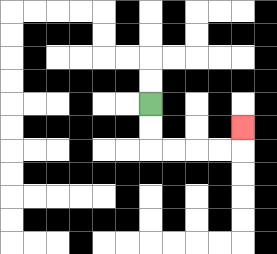{'start': '[6, 4]', 'end': '[10, 5]', 'path_directions': 'D,D,R,R,R,R,U', 'path_coordinates': '[[6, 4], [6, 5], [6, 6], [7, 6], [8, 6], [9, 6], [10, 6], [10, 5]]'}